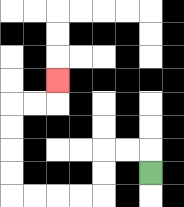{'start': '[6, 7]', 'end': '[2, 3]', 'path_directions': 'U,L,L,D,D,L,L,L,L,U,U,U,U,R,R,U', 'path_coordinates': '[[6, 7], [6, 6], [5, 6], [4, 6], [4, 7], [4, 8], [3, 8], [2, 8], [1, 8], [0, 8], [0, 7], [0, 6], [0, 5], [0, 4], [1, 4], [2, 4], [2, 3]]'}